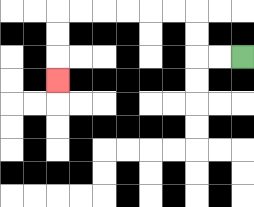{'start': '[10, 2]', 'end': '[2, 3]', 'path_directions': 'L,L,U,U,L,L,L,L,L,L,D,D,D', 'path_coordinates': '[[10, 2], [9, 2], [8, 2], [8, 1], [8, 0], [7, 0], [6, 0], [5, 0], [4, 0], [3, 0], [2, 0], [2, 1], [2, 2], [2, 3]]'}